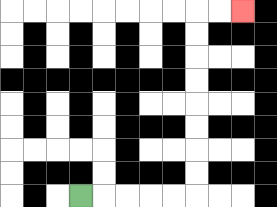{'start': '[3, 8]', 'end': '[10, 0]', 'path_directions': 'R,R,R,R,R,U,U,U,U,U,U,U,U,R,R', 'path_coordinates': '[[3, 8], [4, 8], [5, 8], [6, 8], [7, 8], [8, 8], [8, 7], [8, 6], [8, 5], [8, 4], [8, 3], [8, 2], [8, 1], [8, 0], [9, 0], [10, 0]]'}